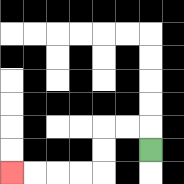{'start': '[6, 6]', 'end': '[0, 7]', 'path_directions': 'U,L,L,D,D,L,L,L,L', 'path_coordinates': '[[6, 6], [6, 5], [5, 5], [4, 5], [4, 6], [4, 7], [3, 7], [2, 7], [1, 7], [0, 7]]'}